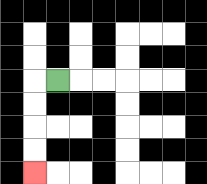{'start': '[2, 3]', 'end': '[1, 7]', 'path_directions': 'L,D,D,D,D', 'path_coordinates': '[[2, 3], [1, 3], [1, 4], [1, 5], [1, 6], [1, 7]]'}